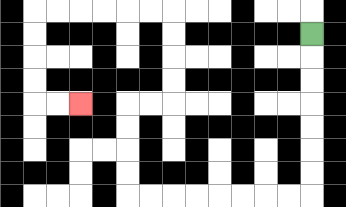{'start': '[13, 1]', 'end': '[3, 4]', 'path_directions': 'D,D,D,D,D,D,D,L,L,L,L,L,L,L,L,U,U,U,U,R,R,U,U,U,U,L,L,L,L,L,L,D,D,D,D,R,R', 'path_coordinates': '[[13, 1], [13, 2], [13, 3], [13, 4], [13, 5], [13, 6], [13, 7], [13, 8], [12, 8], [11, 8], [10, 8], [9, 8], [8, 8], [7, 8], [6, 8], [5, 8], [5, 7], [5, 6], [5, 5], [5, 4], [6, 4], [7, 4], [7, 3], [7, 2], [7, 1], [7, 0], [6, 0], [5, 0], [4, 0], [3, 0], [2, 0], [1, 0], [1, 1], [1, 2], [1, 3], [1, 4], [2, 4], [3, 4]]'}